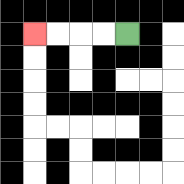{'start': '[5, 1]', 'end': '[1, 1]', 'path_directions': 'L,L,L,L', 'path_coordinates': '[[5, 1], [4, 1], [3, 1], [2, 1], [1, 1]]'}